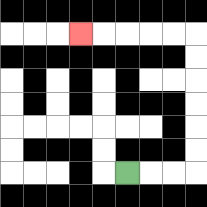{'start': '[5, 7]', 'end': '[3, 1]', 'path_directions': 'R,R,R,U,U,U,U,U,U,L,L,L,L,L', 'path_coordinates': '[[5, 7], [6, 7], [7, 7], [8, 7], [8, 6], [8, 5], [8, 4], [8, 3], [8, 2], [8, 1], [7, 1], [6, 1], [5, 1], [4, 1], [3, 1]]'}